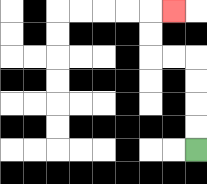{'start': '[8, 6]', 'end': '[7, 0]', 'path_directions': 'U,U,U,U,L,L,U,U,R', 'path_coordinates': '[[8, 6], [8, 5], [8, 4], [8, 3], [8, 2], [7, 2], [6, 2], [6, 1], [6, 0], [7, 0]]'}